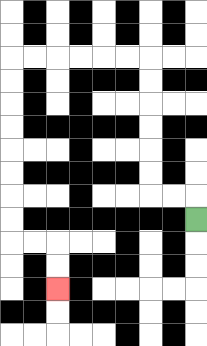{'start': '[8, 9]', 'end': '[2, 12]', 'path_directions': 'U,L,L,U,U,U,U,U,U,L,L,L,L,L,L,D,D,D,D,D,D,D,D,R,R,D,D', 'path_coordinates': '[[8, 9], [8, 8], [7, 8], [6, 8], [6, 7], [6, 6], [6, 5], [6, 4], [6, 3], [6, 2], [5, 2], [4, 2], [3, 2], [2, 2], [1, 2], [0, 2], [0, 3], [0, 4], [0, 5], [0, 6], [0, 7], [0, 8], [0, 9], [0, 10], [1, 10], [2, 10], [2, 11], [2, 12]]'}